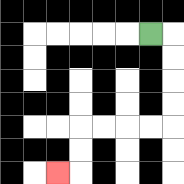{'start': '[6, 1]', 'end': '[2, 7]', 'path_directions': 'R,D,D,D,D,L,L,L,L,D,D,L', 'path_coordinates': '[[6, 1], [7, 1], [7, 2], [7, 3], [7, 4], [7, 5], [6, 5], [5, 5], [4, 5], [3, 5], [3, 6], [3, 7], [2, 7]]'}